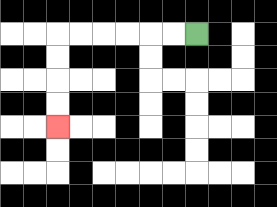{'start': '[8, 1]', 'end': '[2, 5]', 'path_directions': 'L,L,L,L,L,L,D,D,D,D', 'path_coordinates': '[[8, 1], [7, 1], [6, 1], [5, 1], [4, 1], [3, 1], [2, 1], [2, 2], [2, 3], [2, 4], [2, 5]]'}